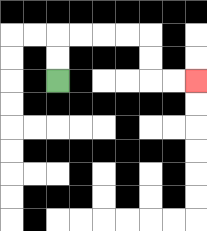{'start': '[2, 3]', 'end': '[8, 3]', 'path_directions': 'U,U,R,R,R,R,D,D,R,R', 'path_coordinates': '[[2, 3], [2, 2], [2, 1], [3, 1], [4, 1], [5, 1], [6, 1], [6, 2], [6, 3], [7, 3], [8, 3]]'}